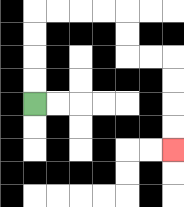{'start': '[1, 4]', 'end': '[7, 6]', 'path_directions': 'U,U,U,U,R,R,R,R,D,D,R,R,D,D,D,D', 'path_coordinates': '[[1, 4], [1, 3], [1, 2], [1, 1], [1, 0], [2, 0], [3, 0], [4, 0], [5, 0], [5, 1], [5, 2], [6, 2], [7, 2], [7, 3], [7, 4], [7, 5], [7, 6]]'}